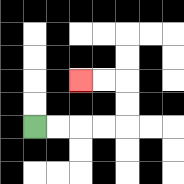{'start': '[1, 5]', 'end': '[3, 3]', 'path_directions': 'R,R,R,R,U,U,L,L', 'path_coordinates': '[[1, 5], [2, 5], [3, 5], [4, 5], [5, 5], [5, 4], [5, 3], [4, 3], [3, 3]]'}